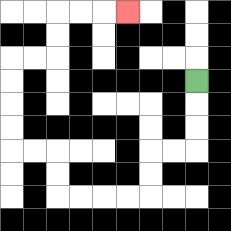{'start': '[8, 3]', 'end': '[5, 0]', 'path_directions': 'D,D,D,L,L,D,D,L,L,L,L,U,U,L,L,U,U,U,U,R,R,U,U,R,R,R', 'path_coordinates': '[[8, 3], [8, 4], [8, 5], [8, 6], [7, 6], [6, 6], [6, 7], [6, 8], [5, 8], [4, 8], [3, 8], [2, 8], [2, 7], [2, 6], [1, 6], [0, 6], [0, 5], [0, 4], [0, 3], [0, 2], [1, 2], [2, 2], [2, 1], [2, 0], [3, 0], [4, 0], [5, 0]]'}